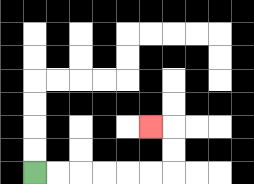{'start': '[1, 7]', 'end': '[6, 5]', 'path_directions': 'R,R,R,R,R,R,U,U,L', 'path_coordinates': '[[1, 7], [2, 7], [3, 7], [4, 7], [5, 7], [6, 7], [7, 7], [7, 6], [7, 5], [6, 5]]'}